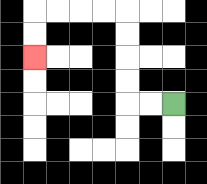{'start': '[7, 4]', 'end': '[1, 2]', 'path_directions': 'L,L,U,U,U,U,L,L,L,L,D,D', 'path_coordinates': '[[7, 4], [6, 4], [5, 4], [5, 3], [5, 2], [5, 1], [5, 0], [4, 0], [3, 0], [2, 0], [1, 0], [1, 1], [1, 2]]'}